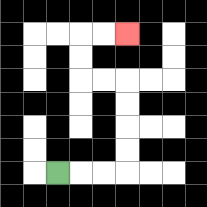{'start': '[2, 7]', 'end': '[5, 1]', 'path_directions': 'R,R,R,U,U,U,U,L,L,U,U,R,R', 'path_coordinates': '[[2, 7], [3, 7], [4, 7], [5, 7], [5, 6], [5, 5], [5, 4], [5, 3], [4, 3], [3, 3], [3, 2], [3, 1], [4, 1], [5, 1]]'}